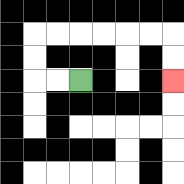{'start': '[3, 3]', 'end': '[7, 3]', 'path_directions': 'L,L,U,U,R,R,R,R,R,R,D,D', 'path_coordinates': '[[3, 3], [2, 3], [1, 3], [1, 2], [1, 1], [2, 1], [3, 1], [4, 1], [5, 1], [6, 1], [7, 1], [7, 2], [7, 3]]'}